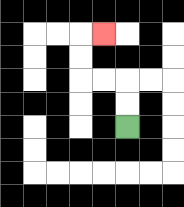{'start': '[5, 5]', 'end': '[4, 1]', 'path_directions': 'U,U,L,L,U,U,R', 'path_coordinates': '[[5, 5], [5, 4], [5, 3], [4, 3], [3, 3], [3, 2], [3, 1], [4, 1]]'}